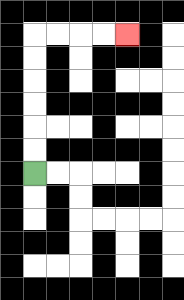{'start': '[1, 7]', 'end': '[5, 1]', 'path_directions': 'U,U,U,U,U,U,R,R,R,R', 'path_coordinates': '[[1, 7], [1, 6], [1, 5], [1, 4], [1, 3], [1, 2], [1, 1], [2, 1], [3, 1], [4, 1], [5, 1]]'}